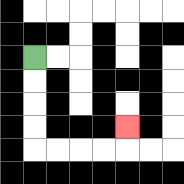{'start': '[1, 2]', 'end': '[5, 5]', 'path_directions': 'D,D,D,D,R,R,R,R,U', 'path_coordinates': '[[1, 2], [1, 3], [1, 4], [1, 5], [1, 6], [2, 6], [3, 6], [4, 6], [5, 6], [5, 5]]'}